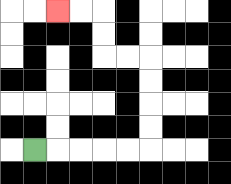{'start': '[1, 6]', 'end': '[2, 0]', 'path_directions': 'R,R,R,R,R,U,U,U,U,L,L,U,U,L,L', 'path_coordinates': '[[1, 6], [2, 6], [3, 6], [4, 6], [5, 6], [6, 6], [6, 5], [6, 4], [6, 3], [6, 2], [5, 2], [4, 2], [4, 1], [4, 0], [3, 0], [2, 0]]'}